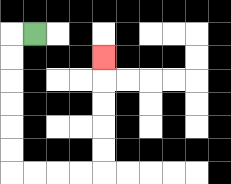{'start': '[1, 1]', 'end': '[4, 2]', 'path_directions': 'L,D,D,D,D,D,D,R,R,R,R,U,U,U,U,U', 'path_coordinates': '[[1, 1], [0, 1], [0, 2], [0, 3], [0, 4], [0, 5], [0, 6], [0, 7], [1, 7], [2, 7], [3, 7], [4, 7], [4, 6], [4, 5], [4, 4], [4, 3], [4, 2]]'}